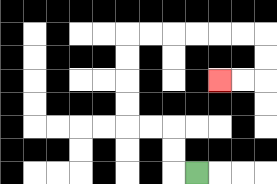{'start': '[8, 7]', 'end': '[9, 3]', 'path_directions': 'L,U,U,L,L,U,U,U,U,R,R,R,R,R,R,D,D,L,L', 'path_coordinates': '[[8, 7], [7, 7], [7, 6], [7, 5], [6, 5], [5, 5], [5, 4], [5, 3], [5, 2], [5, 1], [6, 1], [7, 1], [8, 1], [9, 1], [10, 1], [11, 1], [11, 2], [11, 3], [10, 3], [9, 3]]'}